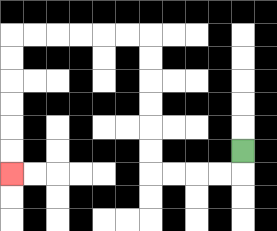{'start': '[10, 6]', 'end': '[0, 7]', 'path_directions': 'D,L,L,L,L,U,U,U,U,U,U,L,L,L,L,L,L,D,D,D,D,D,D', 'path_coordinates': '[[10, 6], [10, 7], [9, 7], [8, 7], [7, 7], [6, 7], [6, 6], [6, 5], [6, 4], [6, 3], [6, 2], [6, 1], [5, 1], [4, 1], [3, 1], [2, 1], [1, 1], [0, 1], [0, 2], [0, 3], [0, 4], [0, 5], [0, 6], [0, 7]]'}